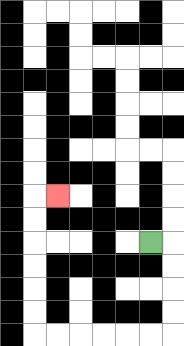{'start': '[6, 10]', 'end': '[2, 8]', 'path_directions': 'R,D,D,D,D,L,L,L,L,L,L,U,U,U,U,U,U,R', 'path_coordinates': '[[6, 10], [7, 10], [7, 11], [7, 12], [7, 13], [7, 14], [6, 14], [5, 14], [4, 14], [3, 14], [2, 14], [1, 14], [1, 13], [1, 12], [1, 11], [1, 10], [1, 9], [1, 8], [2, 8]]'}